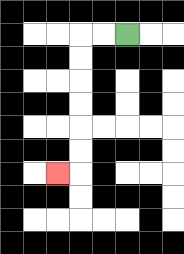{'start': '[5, 1]', 'end': '[2, 7]', 'path_directions': 'L,L,D,D,D,D,D,D,L', 'path_coordinates': '[[5, 1], [4, 1], [3, 1], [3, 2], [3, 3], [3, 4], [3, 5], [3, 6], [3, 7], [2, 7]]'}